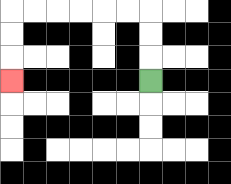{'start': '[6, 3]', 'end': '[0, 3]', 'path_directions': 'U,U,U,L,L,L,L,L,L,D,D,D', 'path_coordinates': '[[6, 3], [6, 2], [6, 1], [6, 0], [5, 0], [4, 0], [3, 0], [2, 0], [1, 0], [0, 0], [0, 1], [0, 2], [0, 3]]'}